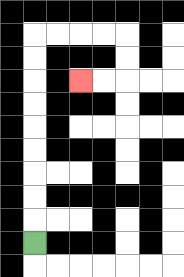{'start': '[1, 10]', 'end': '[3, 3]', 'path_directions': 'U,U,U,U,U,U,U,U,U,R,R,R,R,D,D,L,L', 'path_coordinates': '[[1, 10], [1, 9], [1, 8], [1, 7], [1, 6], [1, 5], [1, 4], [1, 3], [1, 2], [1, 1], [2, 1], [3, 1], [4, 1], [5, 1], [5, 2], [5, 3], [4, 3], [3, 3]]'}